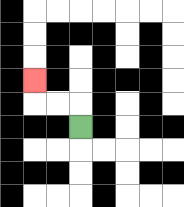{'start': '[3, 5]', 'end': '[1, 3]', 'path_directions': 'U,L,L,U', 'path_coordinates': '[[3, 5], [3, 4], [2, 4], [1, 4], [1, 3]]'}